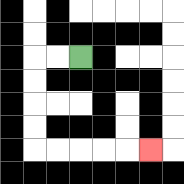{'start': '[3, 2]', 'end': '[6, 6]', 'path_directions': 'L,L,D,D,D,D,R,R,R,R,R', 'path_coordinates': '[[3, 2], [2, 2], [1, 2], [1, 3], [1, 4], [1, 5], [1, 6], [2, 6], [3, 6], [4, 6], [5, 6], [6, 6]]'}